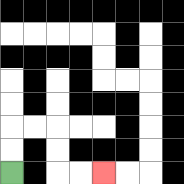{'start': '[0, 7]', 'end': '[4, 7]', 'path_directions': 'U,U,R,R,D,D,R,R', 'path_coordinates': '[[0, 7], [0, 6], [0, 5], [1, 5], [2, 5], [2, 6], [2, 7], [3, 7], [4, 7]]'}